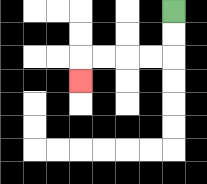{'start': '[7, 0]', 'end': '[3, 3]', 'path_directions': 'D,D,L,L,L,L,D', 'path_coordinates': '[[7, 0], [7, 1], [7, 2], [6, 2], [5, 2], [4, 2], [3, 2], [3, 3]]'}